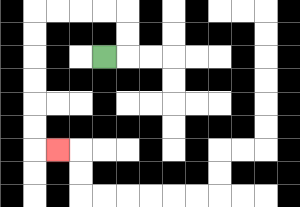{'start': '[4, 2]', 'end': '[2, 6]', 'path_directions': 'R,U,U,L,L,L,L,D,D,D,D,D,D,R', 'path_coordinates': '[[4, 2], [5, 2], [5, 1], [5, 0], [4, 0], [3, 0], [2, 0], [1, 0], [1, 1], [1, 2], [1, 3], [1, 4], [1, 5], [1, 6], [2, 6]]'}